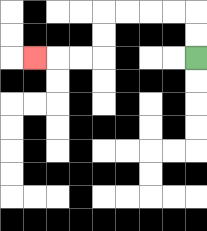{'start': '[8, 2]', 'end': '[1, 2]', 'path_directions': 'U,U,L,L,L,L,D,D,L,L,L', 'path_coordinates': '[[8, 2], [8, 1], [8, 0], [7, 0], [6, 0], [5, 0], [4, 0], [4, 1], [4, 2], [3, 2], [2, 2], [1, 2]]'}